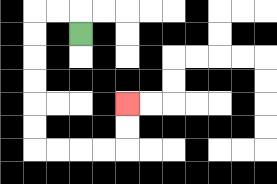{'start': '[3, 1]', 'end': '[5, 4]', 'path_directions': 'U,L,L,D,D,D,D,D,D,R,R,R,R,U,U', 'path_coordinates': '[[3, 1], [3, 0], [2, 0], [1, 0], [1, 1], [1, 2], [1, 3], [1, 4], [1, 5], [1, 6], [2, 6], [3, 6], [4, 6], [5, 6], [5, 5], [5, 4]]'}